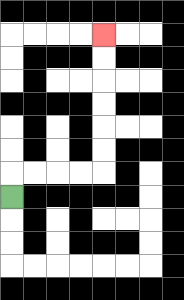{'start': '[0, 8]', 'end': '[4, 1]', 'path_directions': 'U,R,R,R,R,U,U,U,U,U,U', 'path_coordinates': '[[0, 8], [0, 7], [1, 7], [2, 7], [3, 7], [4, 7], [4, 6], [4, 5], [4, 4], [4, 3], [4, 2], [4, 1]]'}